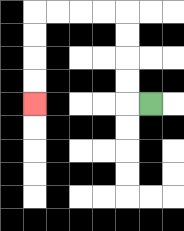{'start': '[6, 4]', 'end': '[1, 4]', 'path_directions': 'L,U,U,U,U,L,L,L,L,D,D,D,D', 'path_coordinates': '[[6, 4], [5, 4], [5, 3], [5, 2], [5, 1], [5, 0], [4, 0], [3, 0], [2, 0], [1, 0], [1, 1], [1, 2], [1, 3], [1, 4]]'}